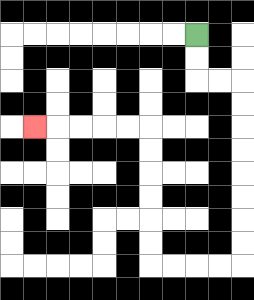{'start': '[8, 1]', 'end': '[1, 5]', 'path_directions': 'D,D,R,R,D,D,D,D,D,D,D,D,L,L,L,L,U,U,U,U,U,U,L,L,L,L,L', 'path_coordinates': '[[8, 1], [8, 2], [8, 3], [9, 3], [10, 3], [10, 4], [10, 5], [10, 6], [10, 7], [10, 8], [10, 9], [10, 10], [10, 11], [9, 11], [8, 11], [7, 11], [6, 11], [6, 10], [6, 9], [6, 8], [6, 7], [6, 6], [6, 5], [5, 5], [4, 5], [3, 5], [2, 5], [1, 5]]'}